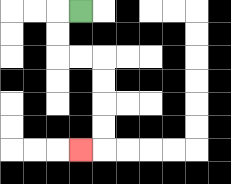{'start': '[3, 0]', 'end': '[3, 6]', 'path_directions': 'L,D,D,R,R,D,D,D,D,L', 'path_coordinates': '[[3, 0], [2, 0], [2, 1], [2, 2], [3, 2], [4, 2], [4, 3], [4, 4], [4, 5], [4, 6], [3, 6]]'}